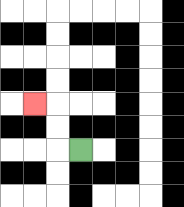{'start': '[3, 6]', 'end': '[1, 4]', 'path_directions': 'L,U,U,L', 'path_coordinates': '[[3, 6], [2, 6], [2, 5], [2, 4], [1, 4]]'}